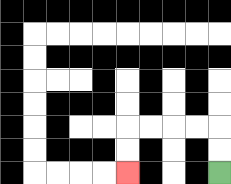{'start': '[9, 7]', 'end': '[5, 7]', 'path_directions': 'U,U,L,L,L,L,D,D', 'path_coordinates': '[[9, 7], [9, 6], [9, 5], [8, 5], [7, 5], [6, 5], [5, 5], [5, 6], [5, 7]]'}